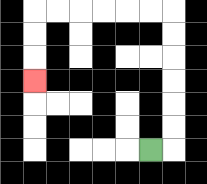{'start': '[6, 6]', 'end': '[1, 3]', 'path_directions': 'R,U,U,U,U,U,U,L,L,L,L,L,L,D,D,D', 'path_coordinates': '[[6, 6], [7, 6], [7, 5], [7, 4], [7, 3], [7, 2], [7, 1], [7, 0], [6, 0], [5, 0], [4, 0], [3, 0], [2, 0], [1, 0], [1, 1], [1, 2], [1, 3]]'}